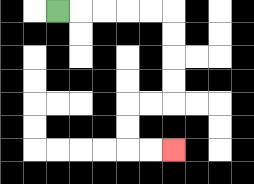{'start': '[2, 0]', 'end': '[7, 6]', 'path_directions': 'R,R,R,R,R,D,D,D,D,L,L,D,D,R,R', 'path_coordinates': '[[2, 0], [3, 0], [4, 0], [5, 0], [6, 0], [7, 0], [7, 1], [7, 2], [7, 3], [7, 4], [6, 4], [5, 4], [5, 5], [5, 6], [6, 6], [7, 6]]'}